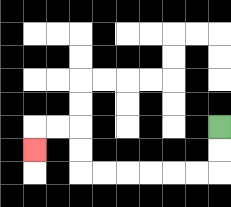{'start': '[9, 5]', 'end': '[1, 6]', 'path_directions': 'D,D,L,L,L,L,L,L,U,U,L,L,D', 'path_coordinates': '[[9, 5], [9, 6], [9, 7], [8, 7], [7, 7], [6, 7], [5, 7], [4, 7], [3, 7], [3, 6], [3, 5], [2, 5], [1, 5], [1, 6]]'}